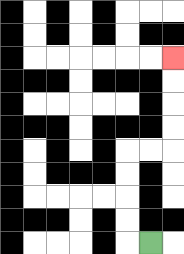{'start': '[6, 10]', 'end': '[7, 2]', 'path_directions': 'L,U,U,U,U,R,R,U,U,U,U', 'path_coordinates': '[[6, 10], [5, 10], [5, 9], [5, 8], [5, 7], [5, 6], [6, 6], [7, 6], [7, 5], [7, 4], [7, 3], [7, 2]]'}